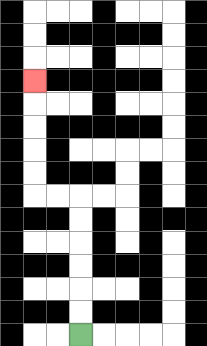{'start': '[3, 14]', 'end': '[1, 3]', 'path_directions': 'U,U,U,U,U,U,L,L,U,U,U,U,U', 'path_coordinates': '[[3, 14], [3, 13], [3, 12], [3, 11], [3, 10], [3, 9], [3, 8], [2, 8], [1, 8], [1, 7], [1, 6], [1, 5], [1, 4], [1, 3]]'}